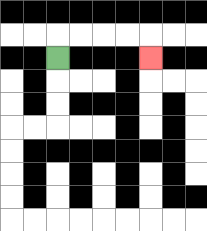{'start': '[2, 2]', 'end': '[6, 2]', 'path_directions': 'U,R,R,R,R,D', 'path_coordinates': '[[2, 2], [2, 1], [3, 1], [4, 1], [5, 1], [6, 1], [6, 2]]'}